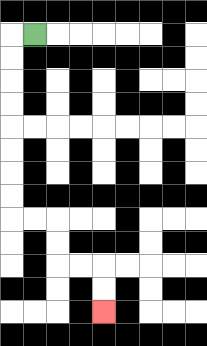{'start': '[1, 1]', 'end': '[4, 13]', 'path_directions': 'L,D,D,D,D,D,D,D,D,R,R,D,D,R,R,D,D', 'path_coordinates': '[[1, 1], [0, 1], [0, 2], [0, 3], [0, 4], [0, 5], [0, 6], [0, 7], [0, 8], [0, 9], [1, 9], [2, 9], [2, 10], [2, 11], [3, 11], [4, 11], [4, 12], [4, 13]]'}